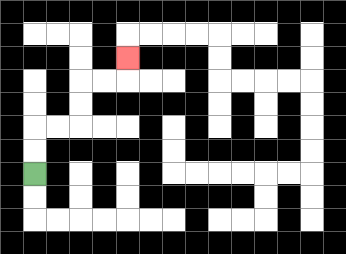{'start': '[1, 7]', 'end': '[5, 2]', 'path_directions': 'U,U,R,R,U,U,R,R,U', 'path_coordinates': '[[1, 7], [1, 6], [1, 5], [2, 5], [3, 5], [3, 4], [3, 3], [4, 3], [5, 3], [5, 2]]'}